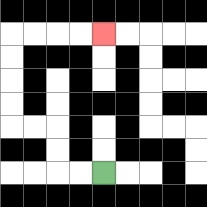{'start': '[4, 7]', 'end': '[4, 1]', 'path_directions': 'L,L,U,U,L,L,U,U,U,U,R,R,R,R', 'path_coordinates': '[[4, 7], [3, 7], [2, 7], [2, 6], [2, 5], [1, 5], [0, 5], [0, 4], [0, 3], [0, 2], [0, 1], [1, 1], [2, 1], [3, 1], [4, 1]]'}